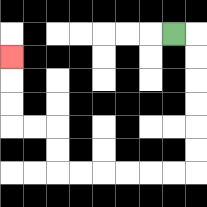{'start': '[7, 1]', 'end': '[0, 2]', 'path_directions': 'R,D,D,D,D,D,D,L,L,L,L,L,L,U,U,L,L,U,U,U', 'path_coordinates': '[[7, 1], [8, 1], [8, 2], [8, 3], [8, 4], [8, 5], [8, 6], [8, 7], [7, 7], [6, 7], [5, 7], [4, 7], [3, 7], [2, 7], [2, 6], [2, 5], [1, 5], [0, 5], [0, 4], [0, 3], [0, 2]]'}